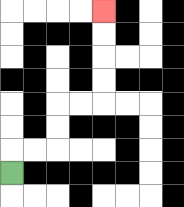{'start': '[0, 7]', 'end': '[4, 0]', 'path_directions': 'U,R,R,U,U,R,R,U,U,U,U', 'path_coordinates': '[[0, 7], [0, 6], [1, 6], [2, 6], [2, 5], [2, 4], [3, 4], [4, 4], [4, 3], [4, 2], [4, 1], [4, 0]]'}